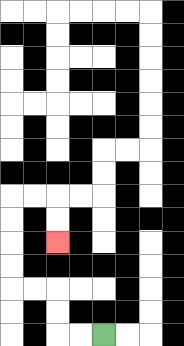{'start': '[4, 14]', 'end': '[2, 10]', 'path_directions': 'L,L,U,U,L,L,U,U,U,U,R,R,D,D', 'path_coordinates': '[[4, 14], [3, 14], [2, 14], [2, 13], [2, 12], [1, 12], [0, 12], [0, 11], [0, 10], [0, 9], [0, 8], [1, 8], [2, 8], [2, 9], [2, 10]]'}